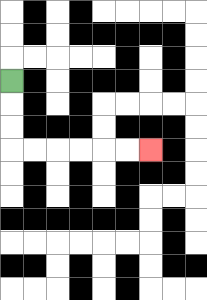{'start': '[0, 3]', 'end': '[6, 6]', 'path_directions': 'D,D,D,R,R,R,R,R,R', 'path_coordinates': '[[0, 3], [0, 4], [0, 5], [0, 6], [1, 6], [2, 6], [3, 6], [4, 6], [5, 6], [6, 6]]'}